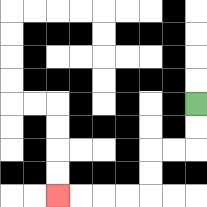{'start': '[8, 4]', 'end': '[2, 8]', 'path_directions': 'D,D,L,L,D,D,L,L,L,L', 'path_coordinates': '[[8, 4], [8, 5], [8, 6], [7, 6], [6, 6], [6, 7], [6, 8], [5, 8], [4, 8], [3, 8], [2, 8]]'}